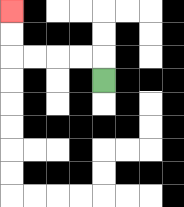{'start': '[4, 3]', 'end': '[0, 0]', 'path_directions': 'U,L,L,L,L,U,U', 'path_coordinates': '[[4, 3], [4, 2], [3, 2], [2, 2], [1, 2], [0, 2], [0, 1], [0, 0]]'}